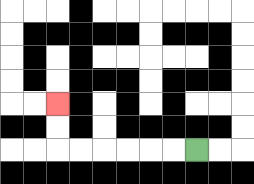{'start': '[8, 6]', 'end': '[2, 4]', 'path_directions': 'L,L,L,L,L,L,U,U', 'path_coordinates': '[[8, 6], [7, 6], [6, 6], [5, 6], [4, 6], [3, 6], [2, 6], [2, 5], [2, 4]]'}